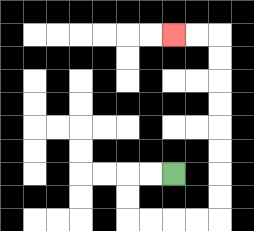{'start': '[7, 7]', 'end': '[7, 1]', 'path_directions': 'L,L,D,D,R,R,R,R,U,U,U,U,U,U,U,U,L,L', 'path_coordinates': '[[7, 7], [6, 7], [5, 7], [5, 8], [5, 9], [6, 9], [7, 9], [8, 9], [9, 9], [9, 8], [9, 7], [9, 6], [9, 5], [9, 4], [9, 3], [9, 2], [9, 1], [8, 1], [7, 1]]'}